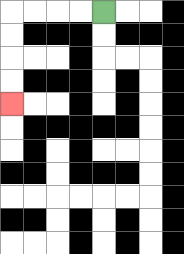{'start': '[4, 0]', 'end': '[0, 4]', 'path_directions': 'L,L,L,L,D,D,D,D', 'path_coordinates': '[[4, 0], [3, 0], [2, 0], [1, 0], [0, 0], [0, 1], [0, 2], [0, 3], [0, 4]]'}